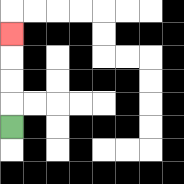{'start': '[0, 5]', 'end': '[0, 1]', 'path_directions': 'U,U,U,U', 'path_coordinates': '[[0, 5], [0, 4], [0, 3], [0, 2], [0, 1]]'}